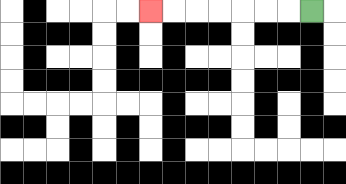{'start': '[13, 0]', 'end': '[6, 0]', 'path_directions': 'L,L,L,L,L,L,L', 'path_coordinates': '[[13, 0], [12, 0], [11, 0], [10, 0], [9, 0], [8, 0], [7, 0], [6, 0]]'}